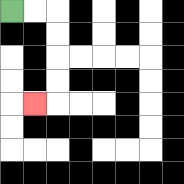{'start': '[0, 0]', 'end': '[1, 4]', 'path_directions': 'R,R,D,D,D,D,L', 'path_coordinates': '[[0, 0], [1, 0], [2, 0], [2, 1], [2, 2], [2, 3], [2, 4], [1, 4]]'}